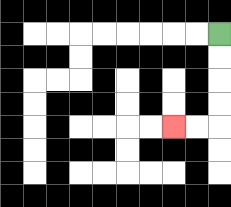{'start': '[9, 1]', 'end': '[7, 5]', 'path_directions': 'D,D,D,D,L,L', 'path_coordinates': '[[9, 1], [9, 2], [9, 3], [9, 4], [9, 5], [8, 5], [7, 5]]'}